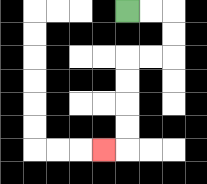{'start': '[5, 0]', 'end': '[4, 6]', 'path_directions': 'R,R,D,D,L,L,D,D,D,D,L', 'path_coordinates': '[[5, 0], [6, 0], [7, 0], [7, 1], [7, 2], [6, 2], [5, 2], [5, 3], [5, 4], [5, 5], [5, 6], [4, 6]]'}